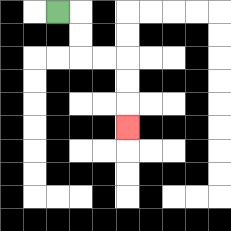{'start': '[2, 0]', 'end': '[5, 5]', 'path_directions': 'R,D,D,R,R,D,D,D', 'path_coordinates': '[[2, 0], [3, 0], [3, 1], [3, 2], [4, 2], [5, 2], [5, 3], [5, 4], [5, 5]]'}